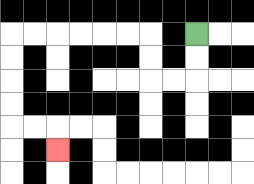{'start': '[8, 1]', 'end': '[2, 6]', 'path_directions': 'D,D,L,L,U,U,L,L,L,L,L,L,D,D,D,D,R,R,D', 'path_coordinates': '[[8, 1], [8, 2], [8, 3], [7, 3], [6, 3], [6, 2], [6, 1], [5, 1], [4, 1], [3, 1], [2, 1], [1, 1], [0, 1], [0, 2], [0, 3], [0, 4], [0, 5], [1, 5], [2, 5], [2, 6]]'}